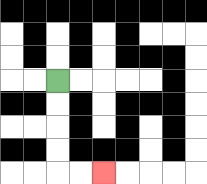{'start': '[2, 3]', 'end': '[4, 7]', 'path_directions': 'D,D,D,D,R,R', 'path_coordinates': '[[2, 3], [2, 4], [2, 5], [2, 6], [2, 7], [3, 7], [4, 7]]'}